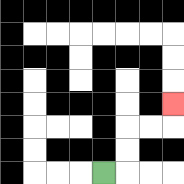{'start': '[4, 7]', 'end': '[7, 4]', 'path_directions': 'R,U,U,R,R,U', 'path_coordinates': '[[4, 7], [5, 7], [5, 6], [5, 5], [6, 5], [7, 5], [7, 4]]'}